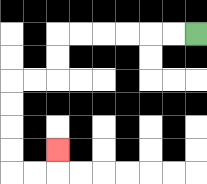{'start': '[8, 1]', 'end': '[2, 6]', 'path_directions': 'L,L,L,L,L,L,D,D,L,L,D,D,D,D,R,R,U', 'path_coordinates': '[[8, 1], [7, 1], [6, 1], [5, 1], [4, 1], [3, 1], [2, 1], [2, 2], [2, 3], [1, 3], [0, 3], [0, 4], [0, 5], [0, 6], [0, 7], [1, 7], [2, 7], [2, 6]]'}